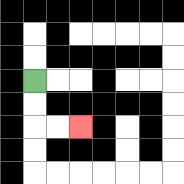{'start': '[1, 3]', 'end': '[3, 5]', 'path_directions': 'D,D,R,R', 'path_coordinates': '[[1, 3], [1, 4], [1, 5], [2, 5], [3, 5]]'}